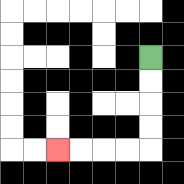{'start': '[6, 2]', 'end': '[2, 6]', 'path_directions': 'D,D,D,D,L,L,L,L', 'path_coordinates': '[[6, 2], [6, 3], [6, 4], [6, 5], [6, 6], [5, 6], [4, 6], [3, 6], [2, 6]]'}